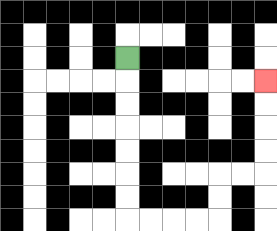{'start': '[5, 2]', 'end': '[11, 3]', 'path_directions': 'D,D,D,D,D,D,D,R,R,R,R,U,U,R,R,U,U,U,U', 'path_coordinates': '[[5, 2], [5, 3], [5, 4], [5, 5], [5, 6], [5, 7], [5, 8], [5, 9], [6, 9], [7, 9], [8, 9], [9, 9], [9, 8], [9, 7], [10, 7], [11, 7], [11, 6], [11, 5], [11, 4], [11, 3]]'}